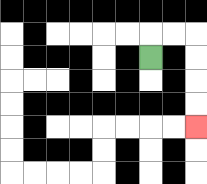{'start': '[6, 2]', 'end': '[8, 5]', 'path_directions': 'U,R,R,D,D,D,D', 'path_coordinates': '[[6, 2], [6, 1], [7, 1], [8, 1], [8, 2], [8, 3], [8, 4], [8, 5]]'}